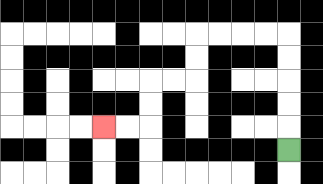{'start': '[12, 6]', 'end': '[4, 5]', 'path_directions': 'U,U,U,U,U,L,L,L,L,D,D,L,L,D,D,L,L', 'path_coordinates': '[[12, 6], [12, 5], [12, 4], [12, 3], [12, 2], [12, 1], [11, 1], [10, 1], [9, 1], [8, 1], [8, 2], [8, 3], [7, 3], [6, 3], [6, 4], [6, 5], [5, 5], [4, 5]]'}